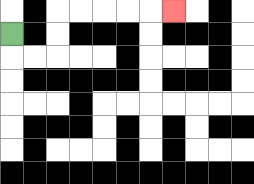{'start': '[0, 1]', 'end': '[7, 0]', 'path_directions': 'D,R,R,U,U,R,R,R,R,R', 'path_coordinates': '[[0, 1], [0, 2], [1, 2], [2, 2], [2, 1], [2, 0], [3, 0], [4, 0], [5, 0], [6, 0], [7, 0]]'}